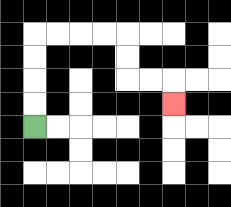{'start': '[1, 5]', 'end': '[7, 4]', 'path_directions': 'U,U,U,U,R,R,R,R,D,D,R,R,D', 'path_coordinates': '[[1, 5], [1, 4], [1, 3], [1, 2], [1, 1], [2, 1], [3, 1], [4, 1], [5, 1], [5, 2], [5, 3], [6, 3], [7, 3], [7, 4]]'}